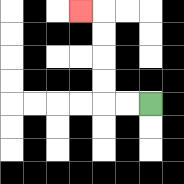{'start': '[6, 4]', 'end': '[3, 0]', 'path_directions': 'L,L,U,U,U,U,L', 'path_coordinates': '[[6, 4], [5, 4], [4, 4], [4, 3], [4, 2], [4, 1], [4, 0], [3, 0]]'}